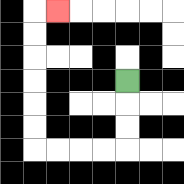{'start': '[5, 3]', 'end': '[2, 0]', 'path_directions': 'D,D,D,L,L,L,L,U,U,U,U,U,U,R', 'path_coordinates': '[[5, 3], [5, 4], [5, 5], [5, 6], [4, 6], [3, 6], [2, 6], [1, 6], [1, 5], [1, 4], [1, 3], [1, 2], [1, 1], [1, 0], [2, 0]]'}